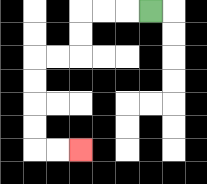{'start': '[6, 0]', 'end': '[3, 6]', 'path_directions': 'L,L,L,D,D,L,L,D,D,D,D,R,R', 'path_coordinates': '[[6, 0], [5, 0], [4, 0], [3, 0], [3, 1], [3, 2], [2, 2], [1, 2], [1, 3], [1, 4], [1, 5], [1, 6], [2, 6], [3, 6]]'}